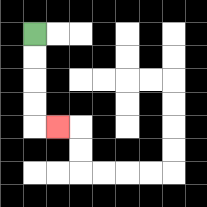{'start': '[1, 1]', 'end': '[2, 5]', 'path_directions': 'D,D,D,D,R', 'path_coordinates': '[[1, 1], [1, 2], [1, 3], [1, 4], [1, 5], [2, 5]]'}